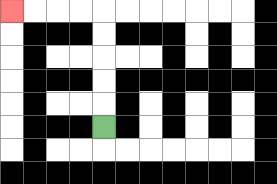{'start': '[4, 5]', 'end': '[0, 0]', 'path_directions': 'U,U,U,U,U,L,L,L,L', 'path_coordinates': '[[4, 5], [4, 4], [4, 3], [4, 2], [4, 1], [4, 0], [3, 0], [2, 0], [1, 0], [0, 0]]'}